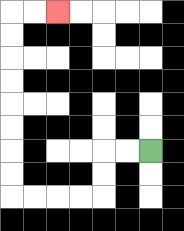{'start': '[6, 6]', 'end': '[2, 0]', 'path_directions': 'L,L,D,D,L,L,L,L,U,U,U,U,U,U,U,U,R,R', 'path_coordinates': '[[6, 6], [5, 6], [4, 6], [4, 7], [4, 8], [3, 8], [2, 8], [1, 8], [0, 8], [0, 7], [0, 6], [0, 5], [0, 4], [0, 3], [0, 2], [0, 1], [0, 0], [1, 0], [2, 0]]'}